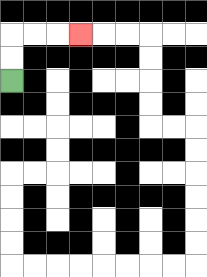{'start': '[0, 3]', 'end': '[3, 1]', 'path_directions': 'U,U,R,R,R', 'path_coordinates': '[[0, 3], [0, 2], [0, 1], [1, 1], [2, 1], [3, 1]]'}